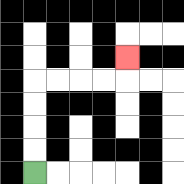{'start': '[1, 7]', 'end': '[5, 2]', 'path_directions': 'U,U,U,U,R,R,R,R,U', 'path_coordinates': '[[1, 7], [1, 6], [1, 5], [1, 4], [1, 3], [2, 3], [3, 3], [4, 3], [5, 3], [5, 2]]'}